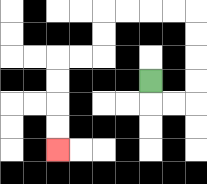{'start': '[6, 3]', 'end': '[2, 6]', 'path_directions': 'D,R,R,U,U,U,U,L,L,L,L,D,D,L,L,D,D,D,D', 'path_coordinates': '[[6, 3], [6, 4], [7, 4], [8, 4], [8, 3], [8, 2], [8, 1], [8, 0], [7, 0], [6, 0], [5, 0], [4, 0], [4, 1], [4, 2], [3, 2], [2, 2], [2, 3], [2, 4], [2, 5], [2, 6]]'}